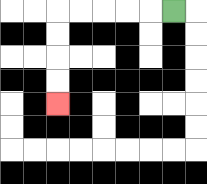{'start': '[7, 0]', 'end': '[2, 4]', 'path_directions': 'L,L,L,L,L,D,D,D,D', 'path_coordinates': '[[7, 0], [6, 0], [5, 0], [4, 0], [3, 0], [2, 0], [2, 1], [2, 2], [2, 3], [2, 4]]'}